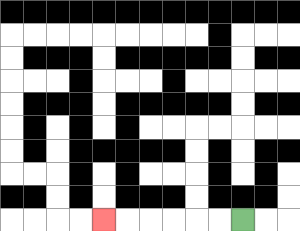{'start': '[10, 9]', 'end': '[4, 9]', 'path_directions': 'L,L,L,L,L,L', 'path_coordinates': '[[10, 9], [9, 9], [8, 9], [7, 9], [6, 9], [5, 9], [4, 9]]'}